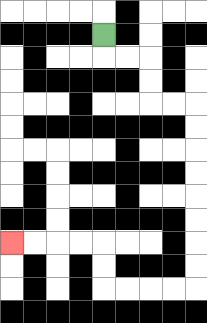{'start': '[4, 1]', 'end': '[0, 10]', 'path_directions': 'D,R,R,D,D,R,R,D,D,D,D,D,D,D,D,L,L,L,L,U,U,L,L,L,L', 'path_coordinates': '[[4, 1], [4, 2], [5, 2], [6, 2], [6, 3], [6, 4], [7, 4], [8, 4], [8, 5], [8, 6], [8, 7], [8, 8], [8, 9], [8, 10], [8, 11], [8, 12], [7, 12], [6, 12], [5, 12], [4, 12], [4, 11], [4, 10], [3, 10], [2, 10], [1, 10], [0, 10]]'}